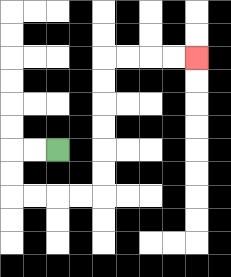{'start': '[2, 6]', 'end': '[8, 2]', 'path_directions': 'L,L,D,D,R,R,R,R,U,U,U,U,U,U,R,R,R,R', 'path_coordinates': '[[2, 6], [1, 6], [0, 6], [0, 7], [0, 8], [1, 8], [2, 8], [3, 8], [4, 8], [4, 7], [4, 6], [4, 5], [4, 4], [4, 3], [4, 2], [5, 2], [6, 2], [7, 2], [8, 2]]'}